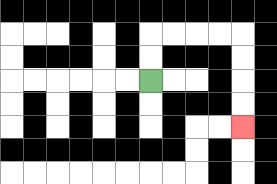{'start': '[6, 3]', 'end': '[10, 5]', 'path_directions': 'U,U,R,R,R,R,D,D,D,D', 'path_coordinates': '[[6, 3], [6, 2], [6, 1], [7, 1], [8, 1], [9, 1], [10, 1], [10, 2], [10, 3], [10, 4], [10, 5]]'}